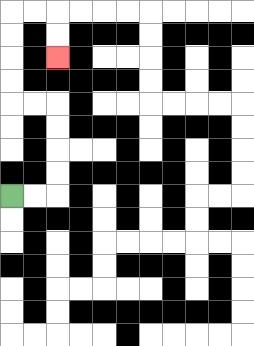{'start': '[0, 8]', 'end': '[2, 2]', 'path_directions': 'R,R,U,U,U,U,L,L,U,U,U,U,R,R,D,D', 'path_coordinates': '[[0, 8], [1, 8], [2, 8], [2, 7], [2, 6], [2, 5], [2, 4], [1, 4], [0, 4], [0, 3], [0, 2], [0, 1], [0, 0], [1, 0], [2, 0], [2, 1], [2, 2]]'}